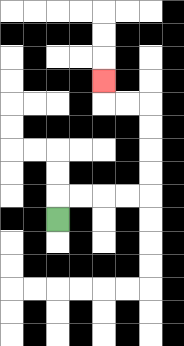{'start': '[2, 9]', 'end': '[4, 3]', 'path_directions': 'U,R,R,R,R,U,U,U,U,L,L,U', 'path_coordinates': '[[2, 9], [2, 8], [3, 8], [4, 8], [5, 8], [6, 8], [6, 7], [6, 6], [6, 5], [6, 4], [5, 4], [4, 4], [4, 3]]'}